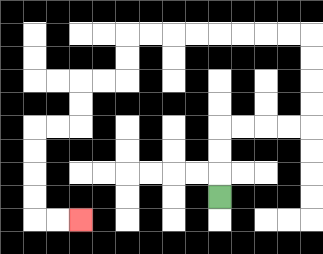{'start': '[9, 8]', 'end': '[3, 9]', 'path_directions': 'U,U,U,R,R,R,R,U,U,U,U,L,L,L,L,L,L,L,L,D,D,L,L,D,D,L,L,D,D,D,D,R,R', 'path_coordinates': '[[9, 8], [9, 7], [9, 6], [9, 5], [10, 5], [11, 5], [12, 5], [13, 5], [13, 4], [13, 3], [13, 2], [13, 1], [12, 1], [11, 1], [10, 1], [9, 1], [8, 1], [7, 1], [6, 1], [5, 1], [5, 2], [5, 3], [4, 3], [3, 3], [3, 4], [3, 5], [2, 5], [1, 5], [1, 6], [1, 7], [1, 8], [1, 9], [2, 9], [3, 9]]'}